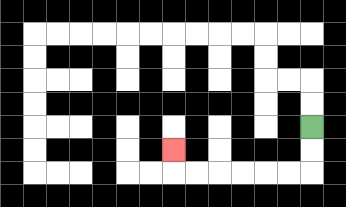{'start': '[13, 5]', 'end': '[7, 6]', 'path_directions': 'D,D,L,L,L,L,L,L,U', 'path_coordinates': '[[13, 5], [13, 6], [13, 7], [12, 7], [11, 7], [10, 7], [9, 7], [8, 7], [7, 7], [7, 6]]'}